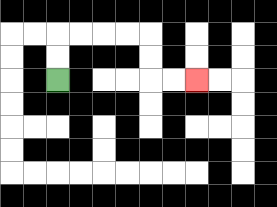{'start': '[2, 3]', 'end': '[8, 3]', 'path_directions': 'U,U,R,R,R,R,D,D,R,R', 'path_coordinates': '[[2, 3], [2, 2], [2, 1], [3, 1], [4, 1], [5, 1], [6, 1], [6, 2], [6, 3], [7, 3], [8, 3]]'}